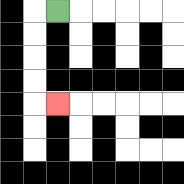{'start': '[2, 0]', 'end': '[2, 4]', 'path_directions': 'L,D,D,D,D,R', 'path_coordinates': '[[2, 0], [1, 0], [1, 1], [1, 2], [1, 3], [1, 4], [2, 4]]'}